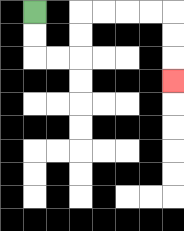{'start': '[1, 0]', 'end': '[7, 3]', 'path_directions': 'D,D,R,R,U,U,R,R,R,R,D,D,D', 'path_coordinates': '[[1, 0], [1, 1], [1, 2], [2, 2], [3, 2], [3, 1], [3, 0], [4, 0], [5, 0], [6, 0], [7, 0], [7, 1], [7, 2], [7, 3]]'}